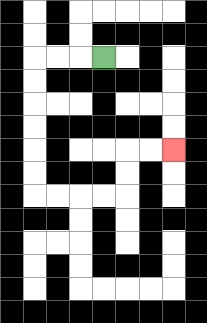{'start': '[4, 2]', 'end': '[7, 6]', 'path_directions': 'L,L,L,D,D,D,D,D,D,R,R,R,R,U,U,R,R', 'path_coordinates': '[[4, 2], [3, 2], [2, 2], [1, 2], [1, 3], [1, 4], [1, 5], [1, 6], [1, 7], [1, 8], [2, 8], [3, 8], [4, 8], [5, 8], [5, 7], [5, 6], [6, 6], [7, 6]]'}